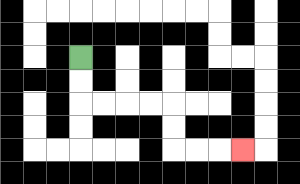{'start': '[3, 2]', 'end': '[10, 6]', 'path_directions': 'D,D,R,R,R,R,D,D,R,R,R', 'path_coordinates': '[[3, 2], [3, 3], [3, 4], [4, 4], [5, 4], [6, 4], [7, 4], [7, 5], [7, 6], [8, 6], [9, 6], [10, 6]]'}